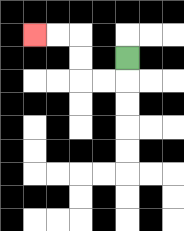{'start': '[5, 2]', 'end': '[1, 1]', 'path_directions': 'D,L,L,U,U,L,L', 'path_coordinates': '[[5, 2], [5, 3], [4, 3], [3, 3], [3, 2], [3, 1], [2, 1], [1, 1]]'}